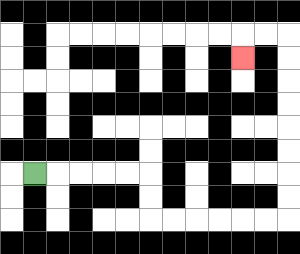{'start': '[1, 7]', 'end': '[10, 2]', 'path_directions': 'R,R,R,R,R,D,D,R,R,R,R,R,R,U,U,U,U,U,U,U,U,L,L,D', 'path_coordinates': '[[1, 7], [2, 7], [3, 7], [4, 7], [5, 7], [6, 7], [6, 8], [6, 9], [7, 9], [8, 9], [9, 9], [10, 9], [11, 9], [12, 9], [12, 8], [12, 7], [12, 6], [12, 5], [12, 4], [12, 3], [12, 2], [12, 1], [11, 1], [10, 1], [10, 2]]'}